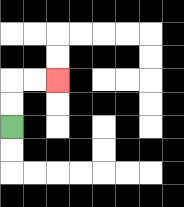{'start': '[0, 5]', 'end': '[2, 3]', 'path_directions': 'U,U,R,R', 'path_coordinates': '[[0, 5], [0, 4], [0, 3], [1, 3], [2, 3]]'}